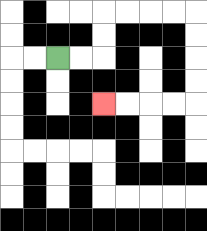{'start': '[2, 2]', 'end': '[4, 4]', 'path_directions': 'R,R,U,U,R,R,R,R,D,D,D,D,L,L,L,L', 'path_coordinates': '[[2, 2], [3, 2], [4, 2], [4, 1], [4, 0], [5, 0], [6, 0], [7, 0], [8, 0], [8, 1], [8, 2], [8, 3], [8, 4], [7, 4], [6, 4], [5, 4], [4, 4]]'}